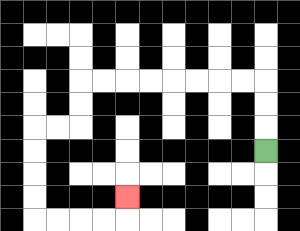{'start': '[11, 6]', 'end': '[5, 8]', 'path_directions': 'U,U,U,L,L,L,L,L,L,L,L,D,D,L,L,D,D,D,D,R,R,R,R,U', 'path_coordinates': '[[11, 6], [11, 5], [11, 4], [11, 3], [10, 3], [9, 3], [8, 3], [7, 3], [6, 3], [5, 3], [4, 3], [3, 3], [3, 4], [3, 5], [2, 5], [1, 5], [1, 6], [1, 7], [1, 8], [1, 9], [2, 9], [3, 9], [4, 9], [5, 9], [5, 8]]'}